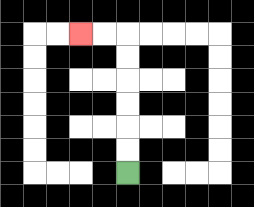{'start': '[5, 7]', 'end': '[3, 1]', 'path_directions': 'U,U,U,U,U,U,L,L', 'path_coordinates': '[[5, 7], [5, 6], [5, 5], [5, 4], [5, 3], [5, 2], [5, 1], [4, 1], [3, 1]]'}